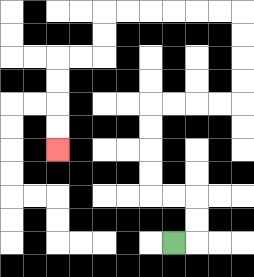{'start': '[7, 10]', 'end': '[2, 6]', 'path_directions': 'R,U,U,L,L,U,U,U,U,R,R,R,R,U,U,U,U,L,L,L,L,L,L,D,D,L,L,D,D,D,D', 'path_coordinates': '[[7, 10], [8, 10], [8, 9], [8, 8], [7, 8], [6, 8], [6, 7], [6, 6], [6, 5], [6, 4], [7, 4], [8, 4], [9, 4], [10, 4], [10, 3], [10, 2], [10, 1], [10, 0], [9, 0], [8, 0], [7, 0], [6, 0], [5, 0], [4, 0], [4, 1], [4, 2], [3, 2], [2, 2], [2, 3], [2, 4], [2, 5], [2, 6]]'}